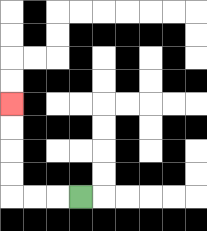{'start': '[3, 8]', 'end': '[0, 4]', 'path_directions': 'L,L,L,U,U,U,U', 'path_coordinates': '[[3, 8], [2, 8], [1, 8], [0, 8], [0, 7], [0, 6], [0, 5], [0, 4]]'}